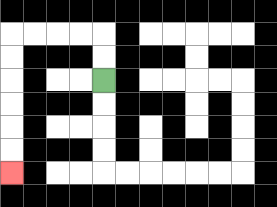{'start': '[4, 3]', 'end': '[0, 7]', 'path_directions': 'U,U,L,L,L,L,D,D,D,D,D,D', 'path_coordinates': '[[4, 3], [4, 2], [4, 1], [3, 1], [2, 1], [1, 1], [0, 1], [0, 2], [0, 3], [0, 4], [0, 5], [0, 6], [0, 7]]'}